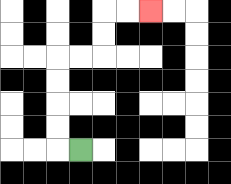{'start': '[3, 6]', 'end': '[6, 0]', 'path_directions': 'L,U,U,U,U,R,R,U,U,R,R', 'path_coordinates': '[[3, 6], [2, 6], [2, 5], [2, 4], [2, 3], [2, 2], [3, 2], [4, 2], [4, 1], [4, 0], [5, 0], [6, 0]]'}